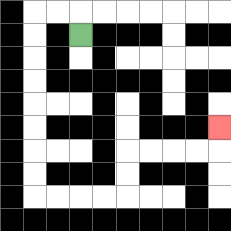{'start': '[3, 1]', 'end': '[9, 5]', 'path_directions': 'U,L,L,D,D,D,D,D,D,D,D,R,R,R,R,U,U,R,R,R,R,U', 'path_coordinates': '[[3, 1], [3, 0], [2, 0], [1, 0], [1, 1], [1, 2], [1, 3], [1, 4], [1, 5], [1, 6], [1, 7], [1, 8], [2, 8], [3, 8], [4, 8], [5, 8], [5, 7], [5, 6], [6, 6], [7, 6], [8, 6], [9, 6], [9, 5]]'}